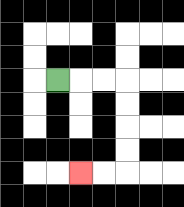{'start': '[2, 3]', 'end': '[3, 7]', 'path_directions': 'R,R,R,D,D,D,D,L,L', 'path_coordinates': '[[2, 3], [3, 3], [4, 3], [5, 3], [5, 4], [5, 5], [5, 6], [5, 7], [4, 7], [3, 7]]'}